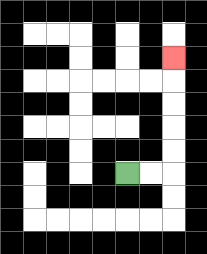{'start': '[5, 7]', 'end': '[7, 2]', 'path_directions': 'R,R,U,U,U,U,U', 'path_coordinates': '[[5, 7], [6, 7], [7, 7], [7, 6], [7, 5], [7, 4], [7, 3], [7, 2]]'}